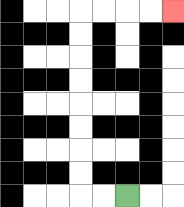{'start': '[5, 8]', 'end': '[7, 0]', 'path_directions': 'L,L,U,U,U,U,U,U,U,U,R,R,R,R', 'path_coordinates': '[[5, 8], [4, 8], [3, 8], [3, 7], [3, 6], [3, 5], [3, 4], [3, 3], [3, 2], [3, 1], [3, 0], [4, 0], [5, 0], [6, 0], [7, 0]]'}